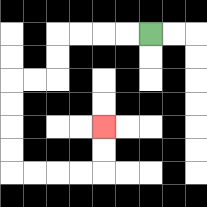{'start': '[6, 1]', 'end': '[4, 5]', 'path_directions': 'L,L,L,L,D,D,L,L,D,D,D,D,R,R,R,R,U,U', 'path_coordinates': '[[6, 1], [5, 1], [4, 1], [3, 1], [2, 1], [2, 2], [2, 3], [1, 3], [0, 3], [0, 4], [0, 5], [0, 6], [0, 7], [1, 7], [2, 7], [3, 7], [4, 7], [4, 6], [4, 5]]'}